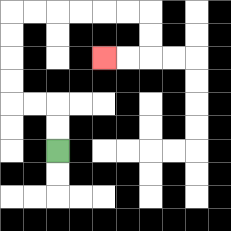{'start': '[2, 6]', 'end': '[4, 2]', 'path_directions': 'U,U,L,L,U,U,U,U,R,R,R,R,R,R,D,D,L,L', 'path_coordinates': '[[2, 6], [2, 5], [2, 4], [1, 4], [0, 4], [0, 3], [0, 2], [0, 1], [0, 0], [1, 0], [2, 0], [3, 0], [4, 0], [5, 0], [6, 0], [6, 1], [6, 2], [5, 2], [4, 2]]'}